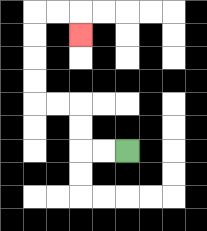{'start': '[5, 6]', 'end': '[3, 1]', 'path_directions': 'L,L,U,U,L,L,U,U,U,U,R,R,D', 'path_coordinates': '[[5, 6], [4, 6], [3, 6], [3, 5], [3, 4], [2, 4], [1, 4], [1, 3], [1, 2], [1, 1], [1, 0], [2, 0], [3, 0], [3, 1]]'}